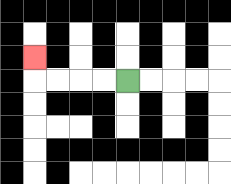{'start': '[5, 3]', 'end': '[1, 2]', 'path_directions': 'L,L,L,L,U', 'path_coordinates': '[[5, 3], [4, 3], [3, 3], [2, 3], [1, 3], [1, 2]]'}